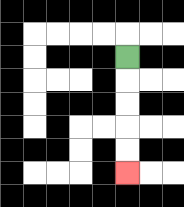{'start': '[5, 2]', 'end': '[5, 7]', 'path_directions': 'D,D,D,D,D', 'path_coordinates': '[[5, 2], [5, 3], [5, 4], [5, 5], [5, 6], [5, 7]]'}